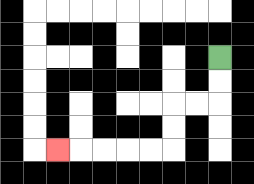{'start': '[9, 2]', 'end': '[2, 6]', 'path_directions': 'D,D,L,L,D,D,L,L,L,L,L', 'path_coordinates': '[[9, 2], [9, 3], [9, 4], [8, 4], [7, 4], [7, 5], [7, 6], [6, 6], [5, 6], [4, 6], [3, 6], [2, 6]]'}